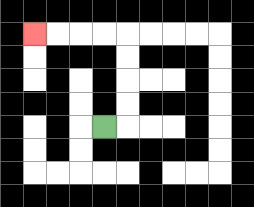{'start': '[4, 5]', 'end': '[1, 1]', 'path_directions': 'R,U,U,U,U,L,L,L,L', 'path_coordinates': '[[4, 5], [5, 5], [5, 4], [5, 3], [5, 2], [5, 1], [4, 1], [3, 1], [2, 1], [1, 1]]'}